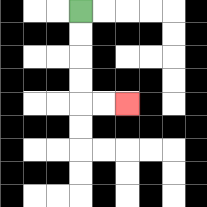{'start': '[3, 0]', 'end': '[5, 4]', 'path_directions': 'D,D,D,D,R,R', 'path_coordinates': '[[3, 0], [3, 1], [3, 2], [3, 3], [3, 4], [4, 4], [5, 4]]'}